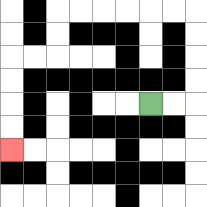{'start': '[6, 4]', 'end': '[0, 6]', 'path_directions': 'R,R,U,U,U,U,L,L,L,L,L,L,D,D,L,L,D,D,D,D', 'path_coordinates': '[[6, 4], [7, 4], [8, 4], [8, 3], [8, 2], [8, 1], [8, 0], [7, 0], [6, 0], [5, 0], [4, 0], [3, 0], [2, 0], [2, 1], [2, 2], [1, 2], [0, 2], [0, 3], [0, 4], [0, 5], [0, 6]]'}